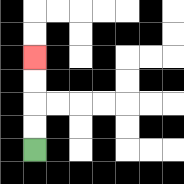{'start': '[1, 6]', 'end': '[1, 2]', 'path_directions': 'U,U,U,U', 'path_coordinates': '[[1, 6], [1, 5], [1, 4], [1, 3], [1, 2]]'}